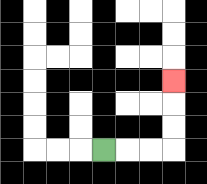{'start': '[4, 6]', 'end': '[7, 3]', 'path_directions': 'R,R,R,U,U,U', 'path_coordinates': '[[4, 6], [5, 6], [6, 6], [7, 6], [7, 5], [7, 4], [7, 3]]'}